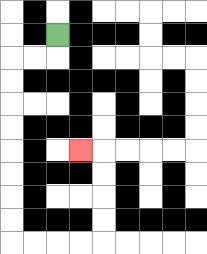{'start': '[2, 1]', 'end': '[3, 6]', 'path_directions': 'D,L,L,D,D,D,D,D,D,D,D,R,R,R,R,U,U,U,U,L', 'path_coordinates': '[[2, 1], [2, 2], [1, 2], [0, 2], [0, 3], [0, 4], [0, 5], [0, 6], [0, 7], [0, 8], [0, 9], [0, 10], [1, 10], [2, 10], [3, 10], [4, 10], [4, 9], [4, 8], [4, 7], [4, 6], [3, 6]]'}